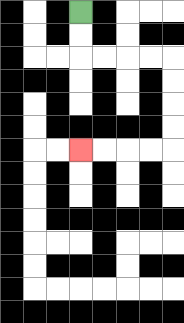{'start': '[3, 0]', 'end': '[3, 6]', 'path_directions': 'D,D,R,R,R,R,D,D,D,D,L,L,L,L', 'path_coordinates': '[[3, 0], [3, 1], [3, 2], [4, 2], [5, 2], [6, 2], [7, 2], [7, 3], [7, 4], [7, 5], [7, 6], [6, 6], [5, 6], [4, 6], [3, 6]]'}